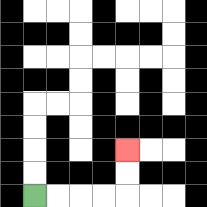{'start': '[1, 8]', 'end': '[5, 6]', 'path_directions': 'R,R,R,R,U,U', 'path_coordinates': '[[1, 8], [2, 8], [3, 8], [4, 8], [5, 8], [5, 7], [5, 6]]'}